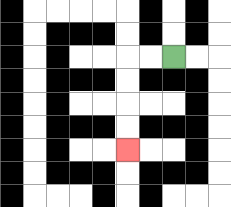{'start': '[7, 2]', 'end': '[5, 6]', 'path_directions': 'L,L,D,D,D,D', 'path_coordinates': '[[7, 2], [6, 2], [5, 2], [5, 3], [5, 4], [5, 5], [5, 6]]'}